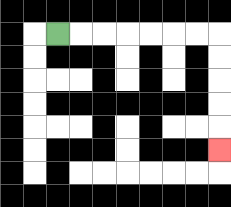{'start': '[2, 1]', 'end': '[9, 6]', 'path_directions': 'R,R,R,R,R,R,R,D,D,D,D,D', 'path_coordinates': '[[2, 1], [3, 1], [4, 1], [5, 1], [6, 1], [7, 1], [8, 1], [9, 1], [9, 2], [9, 3], [9, 4], [9, 5], [9, 6]]'}